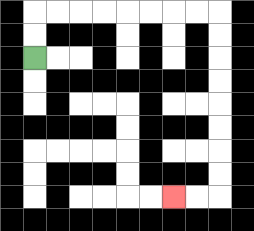{'start': '[1, 2]', 'end': '[7, 8]', 'path_directions': 'U,U,R,R,R,R,R,R,R,R,D,D,D,D,D,D,D,D,L,L', 'path_coordinates': '[[1, 2], [1, 1], [1, 0], [2, 0], [3, 0], [4, 0], [5, 0], [6, 0], [7, 0], [8, 0], [9, 0], [9, 1], [9, 2], [9, 3], [9, 4], [9, 5], [9, 6], [9, 7], [9, 8], [8, 8], [7, 8]]'}